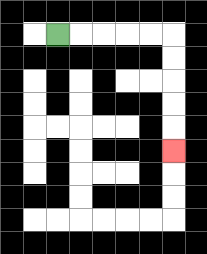{'start': '[2, 1]', 'end': '[7, 6]', 'path_directions': 'R,R,R,R,R,D,D,D,D,D', 'path_coordinates': '[[2, 1], [3, 1], [4, 1], [5, 1], [6, 1], [7, 1], [7, 2], [7, 3], [7, 4], [7, 5], [7, 6]]'}